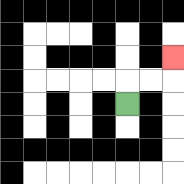{'start': '[5, 4]', 'end': '[7, 2]', 'path_directions': 'U,R,R,U', 'path_coordinates': '[[5, 4], [5, 3], [6, 3], [7, 3], [7, 2]]'}